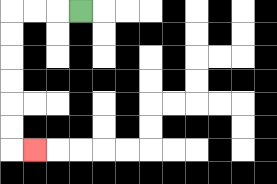{'start': '[3, 0]', 'end': '[1, 6]', 'path_directions': 'L,L,L,D,D,D,D,D,D,R', 'path_coordinates': '[[3, 0], [2, 0], [1, 0], [0, 0], [0, 1], [0, 2], [0, 3], [0, 4], [0, 5], [0, 6], [1, 6]]'}